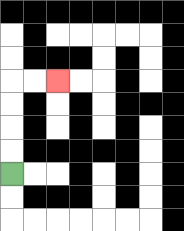{'start': '[0, 7]', 'end': '[2, 3]', 'path_directions': 'U,U,U,U,R,R', 'path_coordinates': '[[0, 7], [0, 6], [0, 5], [0, 4], [0, 3], [1, 3], [2, 3]]'}